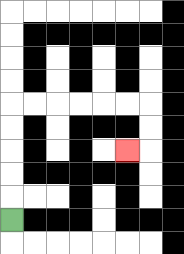{'start': '[0, 9]', 'end': '[5, 6]', 'path_directions': 'U,U,U,U,U,R,R,R,R,R,R,D,D,L', 'path_coordinates': '[[0, 9], [0, 8], [0, 7], [0, 6], [0, 5], [0, 4], [1, 4], [2, 4], [3, 4], [4, 4], [5, 4], [6, 4], [6, 5], [6, 6], [5, 6]]'}